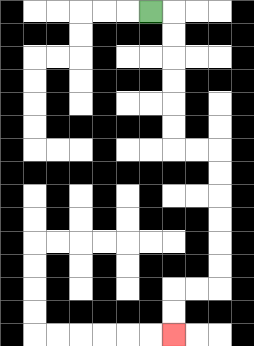{'start': '[6, 0]', 'end': '[7, 14]', 'path_directions': 'R,D,D,D,D,D,D,R,R,D,D,D,D,D,D,L,L,D,D', 'path_coordinates': '[[6, 0], [7, 0], [7, 1], [7, 2], [7, 3], [7, 4], [7, 5], [7, 6], [8, 6], [9, 6], [9, 7], [9, 8], [9, 9], [9, 10], [9, 11], [9, 12], [8, 12], [7, 12], [7, 13], [7, 14]]'}